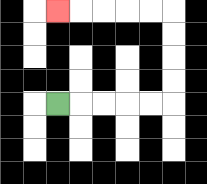{'start': '[2, 4]', 'end': '[2, 0]', 'path_directions': 'R,R,R,R,R,U,U,U,U,L,L,L,L,L', 'path_coordinates': '[[2, 4], [3, 4], [4, 4], [5, 4], [6, 4], [7, 4], [7, 3], [7, 2], [7, 1], [7, 0], [6, 0], [5, 0], [4, 0], [3, 0], [2, 0]]'}